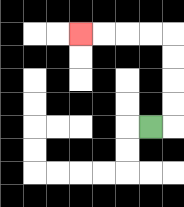{'start': '[6, 5]', 'end': '[3, 1]', 'path_directions': 'R,U,U,U,U,L,L,L,L', 'path_coordinates': '[[6, 5], [7, 5], [7, 4], [7, 3], [7, 2], [7, 1], [6, 1], [5, 1], [4, 1], [3, 1]]'}